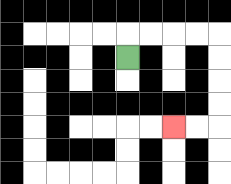{'start': '[5, 2]', 'end': '[7, 5]', 'path_directions': 'U,R,R,R,R,D,D,D,D,L,L', 'path_coordinates': '[[5, 2], [5, 1], [6, 1], [7, 1], [8, 1], [9, 1], [9, 2], [9, 3], [9, 4], [9, 5], [8, 5], [7, 5]]'}